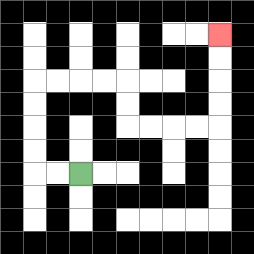{'start': '[3, 7]', 'end': '[9, 1]', 'path_directions': 'L,L,U,U,U,U,R,R,R,R,D,D,R,R,R,R,U,U,U,U', 'path_coordinates': '[[3, 7], [2, 7], [1, 7], [1, 6], [1, 5], [1, 4], [1, 3], [2, 3], [3, 3], [4, 3], [5, 3], [5, 4], [5, 5], [6, 5], [7, 5], [8, 5], [9, 5], [9, 4], [9, 3], [9, 2], [9, 1]]'}